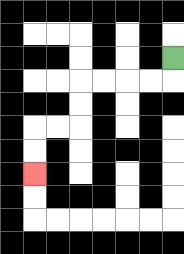{'start': '[7, 2]', 'end': '[1, 7]', 'path_directions': 'D,L,L,L,L,D,D,L,L,D,D', 'path_coordinates': '[[7, 2], [7, 3], [6, 3], [5, 3], [4, 3], [3, 3], [3, 4], [3, 5], [2, 5], [1, 5], [1, 6], [1, 7]]'}